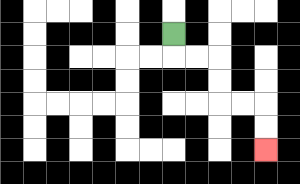{'start': '[7, 1]', 'end': '[11, 6]', 'path_directions': 'D,R,R,D,D,R,R,D,D', 'path_coordinates': '[[7, 1], [7, 2], [8, 2], [9, 2], [9, 3], [9, 4], [10, 4], [11, 4], [11, 5], [11, 6]]'}